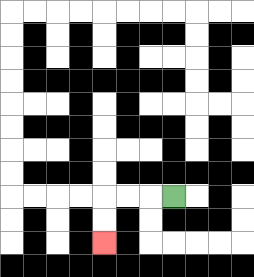{'start': '[7, 8]', 'end': '[4, 10]', 'path_directions': 'L,L,L,D,D', 'path_coordinates': '[[7, 8], [6, 8], [5, 8], [4, 8], [4, 9], [4, 10]]'}